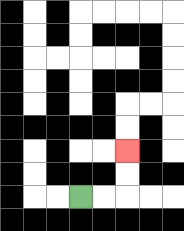{'start': '[3, 8]', 'end': '[5, 6]', 'path_directions': 'R,R,U,U', 'path_coordinates': '[[3, 8], [4, 8], [5, 8], [5, 7], [5, 6]]'}